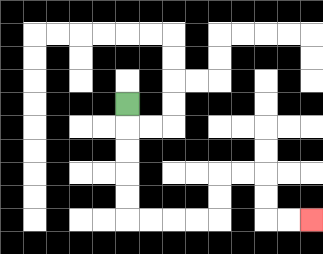{'start': '[5, 4]', 'end': '[13, 9]', 'path_directions': 'D,D,D,D,D,R,R,R,R,U,U,R,R,D,D,R,R', 'path_coordinates': '[[5, 4], [5, 5], [5, 6], [5, 7], [5, 8], [5, 9], [6, 9], [7, 9], [8, 9], [9, 9], [9, 8], [9, 7], [10, 7], [11, 7], [11, 8], [11, 9], [12, 9], [13, 9]]'}